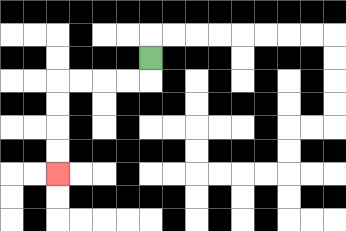{'start': '[6, 2]', 'end': '[2, 7]', 'path_directions': 'D,L,L,L,L,D,D,D,D', 'path_coordinates': '[[6, 2], [6, 3], [5, 3], [4, 3], [3, 3], [2, 3], [2, 4], [2, 5], [2, 6], [2, 7]]'}